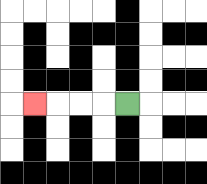{'start': '[5, 4]', 'end': '[1, 4]', 'path_directions': 'L,L,L,L', 'path_coordinates': '[[5, 4], [4, 4], [3, 4], [2, 4], [1, 4]]'}